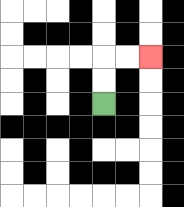{'start': '[4, 4]', 'end': '[6, 2]', 'path_directions': 'U,U,R,R', 'path_coordinates': '[[4, 4], [4, 3], [4, 2], [5, 2], [6, 2]]'}